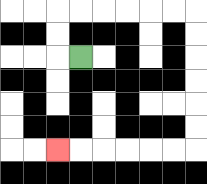{'start': '[3, 2]', 'end': '[2, 6]', 'path_directions': 'L,U,U,R,R,R,R,R,R,D,D,D,D,D,D,L,L,L,L,L,L', 'path_coordinates': '[[3, 2], [2, 2], [2, 1], [2, 0], [3, 0], [4, 0], [5, 0], [6, 0], [7, 0], [8, 0], [8, 1], [8, 2], [8, 3], [8, 4], [8, 5], [8, 6], [7, 6], [6, 6], [5, 6], [4, 6], [3, 6], [2, 6]]'}